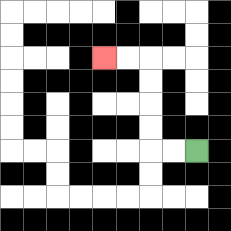{'start': '[8, 6]', 'end': '[4, 2]', 'path_directions': 'L,L,U,U,U,U,L,L', 'path_coordinates': '[[8, 6], [7, 6], [6, 6], [6, 5], [6, 4], [6, 3], [6, 2], [5, 2], [4, 2]]'}